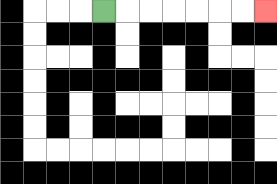{'start': '[4, 0]', 'end': '[11, 0]', 'path_directions': 'R,R,R,R,R,R,R', 'path_coordinates': '[[4, 0], [5, 0], [6, 0], [7, 0], [8, 0], [9, 0], [10, 0], [11, 0]]'}